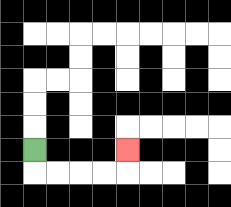{'start': '[1, 6]', 'end': '[5, 6]', 'path_directions': 'D,R,R,R,R,U', 'path_coordinates': '[[1, 6], [1, 7], [2, 7], [3, 7], [4, 7], [5, 7], [5, 6]]'}